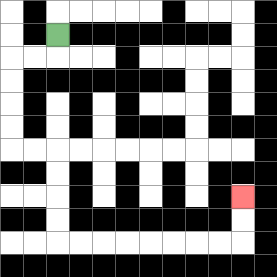{'start': '[2, 1]', 'end': '[10, 8]', 'path_directions': 'D,L,L,D,D,D,D,R,R,D,D,D,D,R,R,R,R,R,R,R,R,U,U', 'path_coordinates': '[[2, 1], [2, 2], [1, 2], [0, 2], [0, 3], [0, 4], [0, 5], [0, 6], [1, 6], [2, 6], [2, 7], [2, 8], [2, 9], [2, 10], [3, 10], [4, 10], [5, 10], [6, 10], [7, 10], [8, 10], [9, 10], [10, 10], [10, 9], [10, 8]]'}